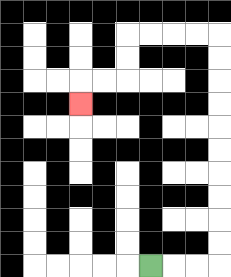{'start': '[6, 11]', 'end': '[3, 4]', 'path_directions': 'R,R,R,U,U,U,U,U,U,U,U,U,U,L,L,L,L,D,D,L,L,D', 'path_coordinates': '[[6, 11], [7, 11], [8, 11], [9, 11], [9, 10], [9, 9], [9, 8], [9, 7], [9, 6], [9, 5], [9, 4], [9, 3], [9, 2], [9, 1], [8, 1], [7, 1], [6, 1], [5, 1], [5, 2], [5, 3], [4, 3], [3, 3], [3, 4]]'}